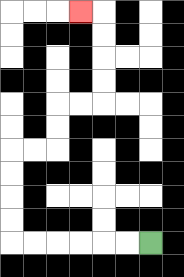{'start': '[6, 10]', 'end': '[3, 0]', 'path_directions': 'L,L,L,L,L,L,U,U,U,U,R,R,U,U,R,R,U,U,U,U,L', 'path_coordinates': '[[6, 10], [5, 10], [4, 10], [3, 10], [2, 10], [1, 10], [0, 10], [0, 9], [0, 8], [0, 7], [0, 6], [1, 6], [2, 6], [2, 5], [2, 4], [3, 4], [4, 4], [4, 3], [4, 2], [4, 1], [4, 0], [3, 0]]'}